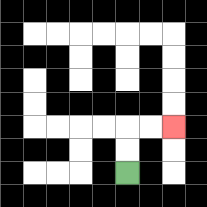{'start': '[5, 7]', 'end': '[7, 5]', 'path_directions': 'U,U,R,R', 'path_coordinates': '[[5, 7], [5, 6], [5, 5], [6, 5], [7, 5]]'}